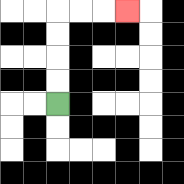{'start': '[2, 4]', 'end': '[5, 0]', 'path_directions': 'U,U,U,U,R,R,R', 'path_coordinates': '[[2, 4], [2, 3], [2, 2], [2, 1], [2, 0], [3, 0], [4, 0], [5, 0]]'}